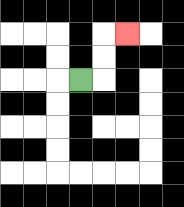{'start': '[3, 3]', 'end': '[5, 1]', 'path_directions': 'R,U,U,R', 'path_coordinates': '[[3, 3], [4, 3], [4, 2], [4, 1], [5, 1]]'}